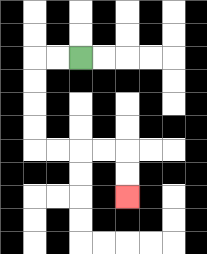{'start': '[3, 2]', 'end': '[5, 8]', 'path_directions': 'L,L,D,D,D,D,R,R,R,R,D,D', 'path_coordinates': '[[3, 2], [2, 2], [1, 2], [1, 3], [1, 4], [1, 5], [1, 6], [2, 6], [3, 6], [4, 6], [5, 6], [5, 7], [5, 8]]'}